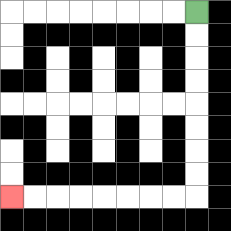{'start': '[8, 0]', 'end': '[0, 8]', 'path_directions': 'D,D,D,D,D,D,D,D,L,L,L,L,L,L,L,L', 'path_coordinates': '[[8, 0], [8, 1], [8, 2], [8, 3], [8, 4], [8, 5], [8, 6], [8, 7], [8, 8], [7, 8], [6, 8], [5, 8], [4, 8], [3, 8], [2, 8], [1, 8], [0, 8]]'}